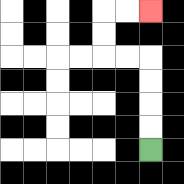{'start': '[6, 6]', 'end': '[6, 0]', 'path_directions': 'U,U,U,U,L,L,U,U,R,R', 'path_coordinates': '[[6, 6], [6, 5], [6, 4], [6, 3], [6, 2], [5, 2], [4, 2], [4, 1], [4, 0], [5, 0], [6, 0]]'}